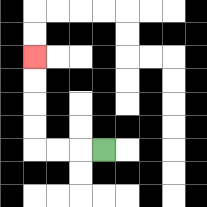{'start': '[4, 6]', 'end': '[1, 2]', 'path_directions': 'L,L,L,U,U,U,U', 'path_coordinates': '[[4, 6], [3, 6], [2, 6], [1, 6], [1, 5], [1, 4], [1, 3], [1, 2]]'}